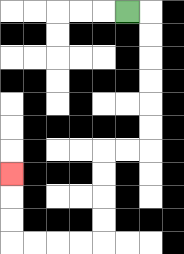{'start': '[5, 0]', 'end': '[0, 7]', 'path_directions': 'R,D,D,D,D,D,D,L,L,D,D,D,D,L,L,L,L,U,U,U', 'path_coordinates': '[[5, 0], [6, 0], [6, 1], [6, 2], [6, 3], [6, 4], [6, 5], [6, 6], [5, 6], [4, 6], [4, 7], [4, 8], [4, 9], [4, 10], [3, 10], [2, 10], [1, 10], [0, 10], [0, 9], [0, 8], [0, 7]]'}